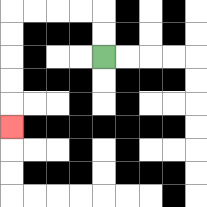{'start': '[4, 2]', 'end': '[0, 5]', 'path_directions': 'U,U,L,L,L,L,D,D,D,D,D', 'path_coordinates': '[[4, 2], [4, 1], [4, 0], [3, 0], [2, 0], [1, 0], [0, 0], [0, 1], [0, 2], [0, 3], [0, 4], [0, 5]]'}